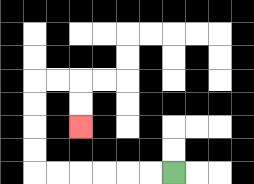{'start': '[7, 7]', 'end': '[3, 5]', 'path_directions': 'L,L,L,L,L,L,U,U,U,U,R,R,D,D', 'path_coordinates': '[[7, 7], [6, 7], [5, 7], [4, 7], [3, 7], [2, 7], [1, 7], [1, 6], [1, 5], [1, 4], [1, 3], [2, 3], [3, 3], [3, 4], [3, 5]]'}